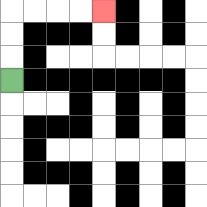{'start': '[0, 3]', 'end': '[4, 0]', 'path_directions': 'U,U,U,R,R,R,R', 'path_coordinates': '[[0, 3], [0, 2], [0, 1], [0, 0], [1, 0], [2, 0], [3, 0], [4, 0]]'}